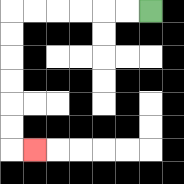{'start': '[6, 0]', 'end': '[1, 6]', 'path_directions': 'L,L,L,L,L,L,D,D,D,D,D,D,R', 'path_coordinates': '[[6, 0], [5, 0], [4, 0], [3, 0], [2, 0], [1, 0], [0, 0], [0, 1], [0, 2], [0, 3], [0, 4], [0, 5], [0, 6], [1, 6]]'}